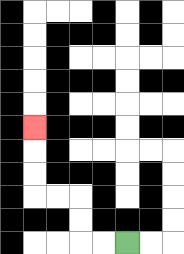{'start': '[5, 10]', 'end': '[1, 5]', 'path_directions': 'L,L,U,U,L,L,U,U,U', 'path_coordinates': '[[5, 10], [4, 10], [3, 10], [3, 9], [3, 8], [2, 8], [1, 8], [1, 7], [1, 6], [1, 5]]'}